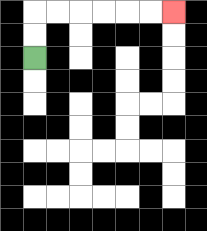{'start': '[1, 2]', 'end': '[7, 0]', 'path_directions': 'U,U,R,R,R,R,R,R', 'path_coordinates': '[[1, 2], [1, 1], [1, 0], [2, 0], [3, 0], [4, 0], [5, 0], [6, 0], [7, 0]]'}